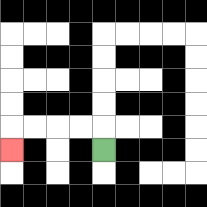{'start': '[4, 6]', 'end': '[0, 6]', 'path_directions': 'U,L,L,L,L,D', 'path_coordinates': '[[4, 6], [4, 5], [3, 5], [2, 5], [1, 5], [0, 5], [0, 6]]'}